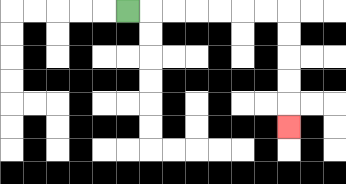{'start': '[5, 0]', 'end': '[12, 5]', 'path_directions': 'R,R,R,R,R,R,R,D,D,D,D,D', 'path_coordinates': '[[5, 0], [6, 0], [7, 0], [8, 0], [9, 0], [10, 0], [11, 0], [12, 0], [12, 1], [12, 2], [12, 3], [12, 4], [12, 5]]'}